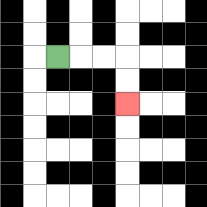{'start': '[2, 2]', 'end': '[5, 4]', 'path_directions': 'R,R,R,D,D', 'path_coordinates': '[[2, 2], [3, 2], [4, 2], [5, 2], [5, 3], [5, 4]]'}